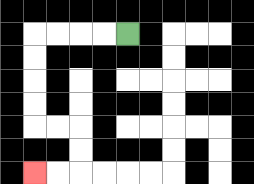{'start': '[5, 1]', 'end': '[1, 7]', 'path_directions': 'L,L,L,L,D,D,D,D,R,R,D,D,L,L', 'path_coordinates': '[[5, 1], [4, 1], [3, 1], [2, 1], [1, 1], [1, 2], [1, 3], [1, 4], [1, 5], [2, 5], [3, 5], [3, 6], [3, 7], [2, 7], [1, 7]]'}